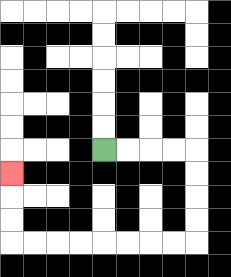{'start': '[4, 6]', 'end': '[0, 7]', 'path_directions': 'R,R,R,R,D,D,D,D,L,L,L,L,L,L,L,L,U,U,U', 'path_coordinates': '[[4, 6], [5, 6], [6, 6], [7, 6], [8, 6], [8, 7], [8, 8], [8, 9], [8, 10], [7, 10], [6, 10], [5, 10], [4, 10], [3, 10], [2, 10], [1, 10], [0, 10], [0, 9], [0, 8], [0, 7]]'}